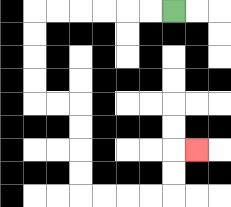{'start': '[7, 0]', 'end': '[8, 6]', 'path_directions': 'L,L,L,L,L,L,D,D,D,D,R,R,D,D,D,D,R,R,R,R,U,U,R', 'path_coordinates': '[[7, 0], [6, 0], [5, 0], [4, 0], [3, 0], [2, 0], [1, 0], [1, 1], [1, 2], [1, 3], [1, 4], [2, 4], [3, 4], [3, 5], [3, 6], [3, 7], [3, 8], [4, 8], [5, 8], [6, 8], [7, 8], [7, 7], [7, 6], [8, 6]]'}